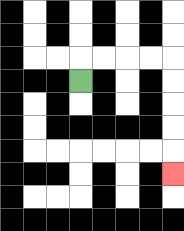{'start': '[3, 3]', 'end': '[7, 7]', 'path_directions': 'U,R,R,R,R,D,D,D,D,D', 'path_coordinates': '[[3, 3], [3, 2], [4, 2], [5, 2], [6, 2], [7, 2], [7, 3], [7, 4], [7, 5], [7, 6], [7, 7]]'}